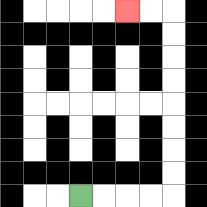{'start': '[3, 8]', 'end': '[5, 0]', 'path_directions': 'R,R,R,R,U,U,U,U,U,U,U,U,L,L', 'path_coordinates': '[[3, 8], [4, 8], [5, 8], [6, 8], [7, 8], [7, 7], [7, 6], [7, 5], [7, 4], [7, 3], [7, 2], [7, 1], [7, 0], [6, 0], [5, 0]]'}